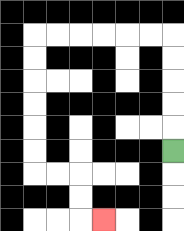{'start': '[7, 6]', 'end': '[4, 9]', 'path_directions': 'U,U,U,U,U,L,L,L,L,L,L,D,D,D,D,D,D,R,R,D,D,R', 'path_coordinates': '[[7, 6], [7, 5], [7, 4], [7, 3], [7, 2], [7, 1], [6, 1], [5, 1], [4, 1], [3, 1], [2, 1], [1, 1], [1, 2], [1, 3], [1, 4], [1, 5], [1, 6], [1, 7], [2, 7], [3, 7], [3, 8], [3, 9], [4, 9]]'}